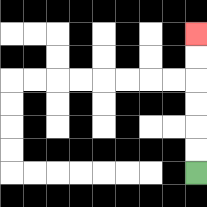{'start': '[8, 7]', 'end': '[8, 1]', 'path_directions': 'U,U,U,U,U,U', 'path_coordinates': '[[8, 7], [8, 6], [8, 5], [8, 4], [8, 3], [8, 2], [8, 1]]'}